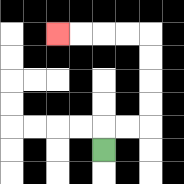{'start': '[4, 6]', 'end': '[2, 1]', 'path_directions': 'U,R,R,U,U,U,U,L,L,L,L', 'path_coordinates': '[[4, 6], [4, 5], [5, 5], [6, 5], [6, 4], [6, 3], [6, 2], [6, 1], [5, 1], [4, 1], [3, 1], [2, 1]]'}